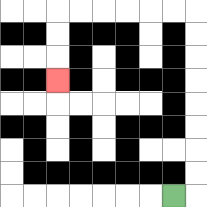{'start': '[7, 8]', 'end': '[2, 3]', 'path_directions': 'R,U,U,U,U,U,U,U,U,L,L,L,L,L,L,D,D,D', 'path_coordinates': '[[7, 8], [8, 8], [8, 7], [8, 6], [8, 5], [8, 4], [8, 3], [8, 2], [8, 1], [8, 0], [7, 0], [6, 0], [5, 0], [4, 0], [3, 0], [2, 0], [2, 1], [2, 2], [2, 3]]'}